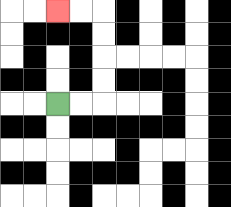{'start': '[2, 4]', 'end': '[2, 0]', 'path_directions': 'R,R,U,U,U,U,L,L', 'path_coordinates': '[[2, 4], [3, 4], [4, 4], [4, 3], [4, 2], [4, 1], [4, 0], [3, 0], [2, 0]]'}